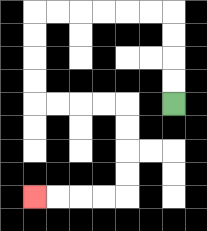{'start': '[7, 4]', 'end': '[1, 8]', 'path_directions': 'U,U,U,U,L,L,L,L,L,L,D,D,D,D,R,R,R,R,D,D,D,D,L,L,L,L', 'path_coordinates': '[[7, 4], [7, 3], [7, 2], [7, 1], [7, 0], [6, 0], [5, 0], [4, 0], [3, 0], [2, 0], [1, 0], [1, 1], [1, 2], [1, 3], [1, 4], [2, 4], [3, 4], [4, 4], [5, 4], [5, 5], [5, 6], [5, 7], [5, 8], [4, 8], [3, 8], [2, 8], [1, 8]]'}